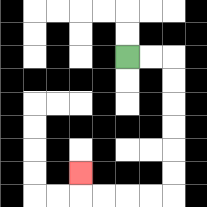{'start': '[5, 2]', 'end': '[3, 7]', 'path_directions': 'R,R,D,D,D,D,D,D,L,L,L,L,U', 'path_coordinates': '[[5, 2], [6, 2], [7, 2], [7, 3], [7, 4], [7, 5], [7, 6], [7, 7], [7, 8], [6, 8], [5, 8], [4, 8], [3, 8], [3, 7]]'}